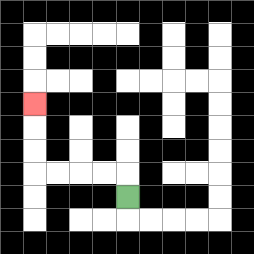{'start': '[5, 8]', 'end': '[1, 4]', 'path_directions': 'U,L,L,L,L,U,U,U', 'path_coordinates': '[[5, 8], [5, 7], [4, 7], [3, 7], [2, 7], [1, 7], [1, 6], [1, 5], [1, 4]]'}